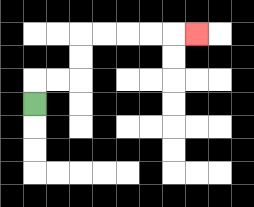{'start': '[1, 4]', 'end': '[8, 1]', 'path_directions': 'U,R,R,U,U,R,R,R,R,R', 'path_coordinates': '[[1, 4], [1, 3], [2, 3], [3, 3], [3, 2], [3, 1], [4, 1], [5, 1], [6, 1], [7, 1], [8, 1]]'}